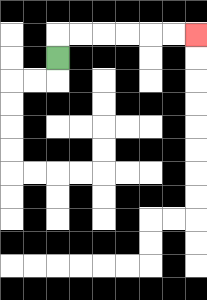{'start': '[2, 2]', 'end': '[8, 1]', 'path_directions': 'U,R,R,R,R,R,R', 'path_coordinates': '[[2, 2], [2, 1], [3, 1], [4, 1], [5, 1], [6, 1], [7, 1], [8, 1]]'}